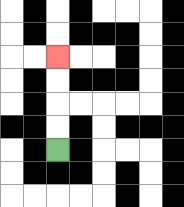{'start': '[2, 6]', 'end': '[2, 2]', 'path_directions': 'U,U,U,U', 'path_coordinates': '[[2, 6], [2, 5], [2, 4], [2, 3], [2, 2]]'}